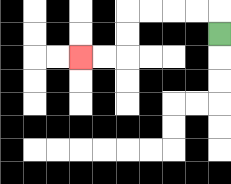{'start': '[9, 1]', 'end': '[3, 2]', 'path_directions': 'U,L,L,L,L,D,D,L,L', 'path_coordinates': '[[9, 1], [9, 0], [8, 0], [7, 0], [6, 0], [5, 0], [5, 1], [5, 2], [4, 2], [3, 2]]'}